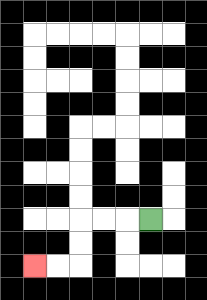{'start': '[6, 9]', 'end': '[1, 11]', 'path_directions': 'L,L,L,D,D,L,L', 'path_coordinates': '[[6, 9], [5, 9], [4, 9], [3, 9], [3, 10], [3, 11], [2, 11], [1, 11]]'}